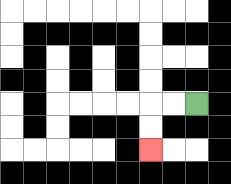{'start': '[8, 4]', 'end': '[6, 6]', 'path_directions': 'L,L,D,D', 'path_coordinates': '[[8, 4], [7, 4], [6, 4], [6, 5], [6, 6]]'}